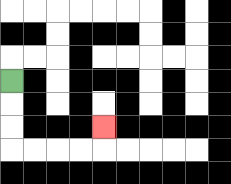{'start': '[0, 3]', 'end': '[4, 5]', 'path_directions': 'D,D,D,R,R,R,R,U', 'path_coordinates': '[[0, 3], [0, 4], [0, 5], [0, 6], [1, 6], [2, 6], [3, 6], [4, 6], [4, 5]]'}